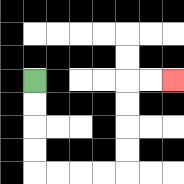{'start': '[1, 3]', 'end': '[7, 3]', 'path_directions': 'D,D,D,D,R,R,R,R,U,U,U,U,R,R', 'path_coordinates': '[[1, 3], [1, 4], [1, 5], [1, 6], [1, 7], [2, 7], [3, 7], [4, 7], [5, 7], [5, 6], [5, 5], [5, 4], [5, 3], [6, 3], [7, 3]]'}